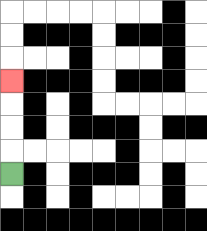{'start': '[0, 7]', 'end': '[0, 3]', 'path_directions': 'U,U,U,U', 'path_coordinates': '[[0, 7], [0, 6], [0, 5], [0, 4], [0, 3]]'}